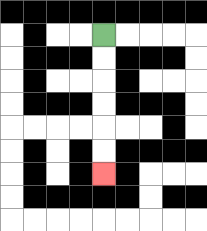{'start': '[4, 1]', 'end': '[4, 7]', 'path_directions': 'D,D,D,D,D,D', 'path_coordinates': '[[4, 1], [4, 2], [4, 3], [4, 4], [4, 5], [4, 6], [4, 7]]'}